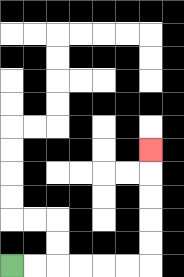{'start': '[0, 11]', 'end': '[6, 6]', 'path_directions': 'R,R,R,R,R,R,U,U,U,U,U', 'path_coordinates': '[[0, 11], [1, 11], [2, 11], [3, 11], [4, 11], [5, 11], [6, 11], [6, 10], [6, 9], [6, 8], [6, 7], [6, 6]]'}